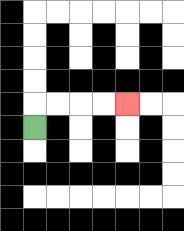{'start': '[1, 5]', 'end': '[5, 4]', 'path_directions': 'U,R,R,R,R', 'path_coordinates': '[[1, 5], [1, 4], [2, 4], [3, 4], [4, 4], [5, 4]]'}